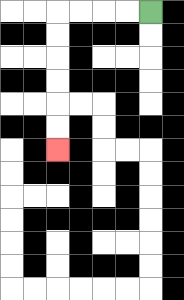{'start': '[6, 0]', 'end': '[2, 6]', 'path_directions': 'L,L,L,L,D,D,D,D,D,D', 'path_coordinates': '[[6, 0], [5, 0], [4, 0], [3, 0], [2, 0], [2, 1], [2, 2], [2, 3], [2, 4], [2, 5], [2, 6]]'}